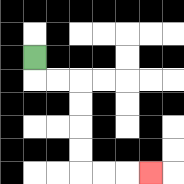{'start': '[1, 2]', 'end': '[6, 7]', 'path_directions': 'D,R,R,D,D,D,D,R,R,R', 'path_coordinates': '[[1, 2], [1, 3], [2, 3], [3, 3], [3, 4], [3, 5], [3, 6], [3, 7], [4, 7], [5, 7], [6, 7]]'}